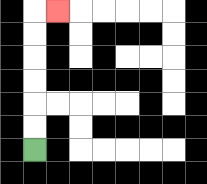{'start': '[1, 6]', 'end': '[2, 0]', 'path_directions': 'U,U,U,U,U,U,R', 'path_coordinates': '[[1, 6], [1, 5], [1, 4], [1, 3], [1, 2], [1, 1], [1, 0], [2, 0]]'}